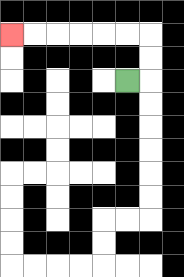{'start': '[5, 3]', 'end': '[0, 1]', 'path_directions': 'R,U,U,L,L,L,L,L,L', 'path_coordinates': '[[5, 3], [6, 3], [6, 2], [6, 1], [5, 1], [4, 1], [3, 1], [2, 1], [1, 1], [0, 1]]'}